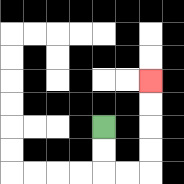{'start': '[4, 5]', 'end': '[6, 3]', 'path_directions': 'D,D,R,R,U,U,U,U', 'path_coordinates': '[[4, 5], [4, 6], [4, 7], [5, 7], [6, 7], [6, 6], [6, 5], [6, 4], [6, 3]]'}